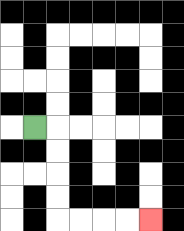{'start': '[1, 5]', 'end': '[6, 9]', 'path_directions': 'R,D,D,D,D,R,R,R,R', 'path_coordinates': '[[1, 5], [2, 5], [2, 6], [2, 7], [2, 8], [2, 9], [3, 9], [4, 9], [5, 9], [6, 9]]'}